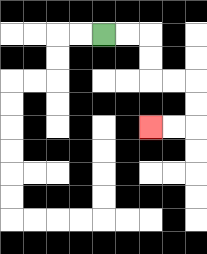{'start': '[4, 1]', 'end': '[6, 5]', 'path_directions': 'R,R,D,D,R,R,D,D,L,L', 'path_coordinates': '[[4, 1], [5, 1], [6, 1], [6, 2], [6, 3], [7, 3], [8, 3], [8, 4], [8, 5], [7, 5], [6, 5]]'}